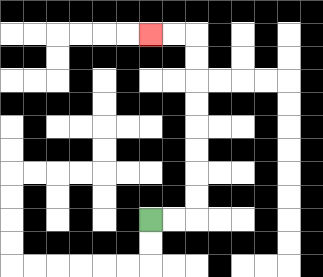{'start': '[6, 9]', 'end': '[6, 1]', 'path_directions': 'R,R,U,U,U,U,U,U,U,U,L,L', 'path_coordinates': '[[6, 9], [7, 9], [8, 9], [8, 8], [8, 7], [8, 6], [8, 5], [8, 4], [8, 3], [8, 2], [8, 1], [7, 1], [6, 1]]'}